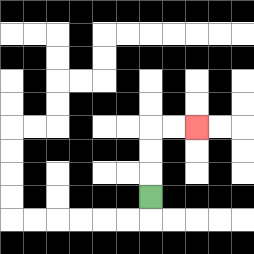{'start': '[6, 8]', 'end': '[8, 5]', 'path_directions': 'U,U,U,R,R', 'path_coordinates': '[[6, 8], [6, 7], [6, 6], [6, 5], [7, 5], [8, 5]]'}